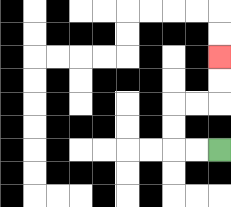{'start': '[9, 6]', 'end': '[9, 2]', 'path_directions': 'L,L,U,U,R,R,U,U', 'path_coordinates': '[[9, 6], [8, 6], [7, 6], [7, 5], [7, 4], [8, 4], [9, 4], [9, 3], [9, 2]]'}